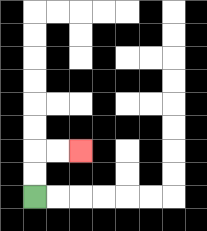{'start': '[1, 8]', 'end': '[3, 6]', 'path_directions': 'U,U,R,R', 'path_coordinates': '[[1, 8], [1, 7], [1, 6], [2, 6], [3, 6]]'}